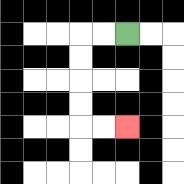{'start': '[5, 1]', 'end': '[5, 5]', 'path_directions': 'L,L,D,D,D,D,R,R', 'path_coordinates': '[[5, 1], [4, 1], [3, 1], [3, 2], [3, 3], [3, 4], [3, 5], [4, 5], [5, 5]]'}